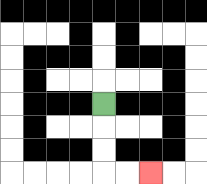{'start': '[4, 4]', 'end': '[6, 7]', 'path_directions': 'D,D,D,R,R', 'path_coordinates': '[[4, 4], [4, 5], [4, 6], [4, 7], [5, 7], [6, 7]]'}